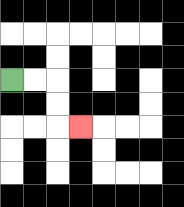{'start': '[0, 3]', 'end': '[3, 5]', 'path_directions': 'R,R,D,D,R', 'path_coordinates': '[[0, 3], [1, 3], [2, 3], [2, 4], [2, 5], [3, 5]]'}